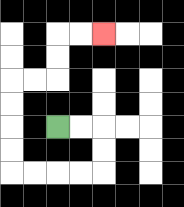{'start': '[2, 5]', 'end': '[4, 1]', 'path_directions': 'R,R,D,D,L,L,L,L,U,U,U,U,R,R,U,U,R,R', 'path_coordinates': '[[2, 5], [3, 5], [4, 5], [4, 6], [4, 7], [3, 7], [2, 7], [1, 7], [0, 7], [0, 6], [0, 5], [0, 4], [0, 3], [1, 3], [2, 3], [2, 2], [2, 1], [3, 1], [4, 1]]'}